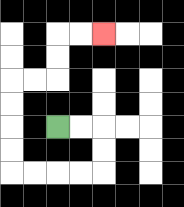{'start': '[2, 5]', 'end': '[4, 1]', 'path_directions': 'R,R,D,D,L,L,L,L,U,U,U,U,R,R,U,U,R,R', 'path_coordinates': '[[2, 5], [3, 5], [4, 5], [4, 6], [4, 7], [3, 7], [2, 7], [1, 7], [0, 7], [0, 6], [0, 5], [0, 4], [0, 3], [1, 3], [2, 3], [2, 2], [2, 1], [3, 1], [4, 1]]'}